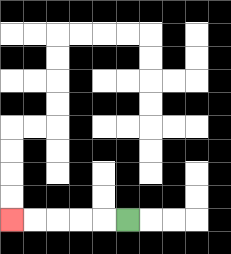{'start': '[5, 9]', 'end': '[0, 9]', 'path_directions': 'L,L,L,L,L', 'path_coordinates': '[[5, 9], [4, 9], [3, 9], [2, 9], [1, 9], [0, 9]]'}